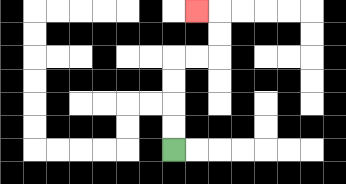{'start': '[7, 6]', 'end': '[8, 0]', 'path_directions': 'U,U,U,U,R,R,U,U,L', 'path_coordinates': '[[7, 6], [7, 5], [7, 4], [7, 3], [7, 2], [8, 2], [9, 2], [9, 1], [9, 0], [8, 0]]'}